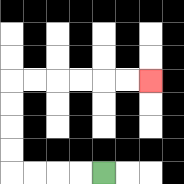{'start': '[4, 7]', 'end': '[6, 3]', 'path_directions': 'L,L,L,L,U,U,U,U,R,R,R,R,R,R', 'path_coordinates': '[[4, 7], [3, 7], [2, 7], [1, 7], [0, 7], [0, 6], [0, 5], [0, 4], [0, 3], [1, 3], [2, 3], [3, 3], [4, 3], [5, 3], [6, 3]]'}